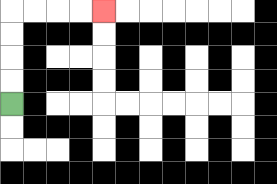{'start': '[0, 4]', 'end': '[4, 0]', 'path_directions': 'U,U,U,U,R,R,R,R', 'path_coordinates': '[[0, 4], [0, 3], [0, 2], [0, 1], [0, 0], [1, 0], [2, 0], [3, 0], [4, 0]]'}